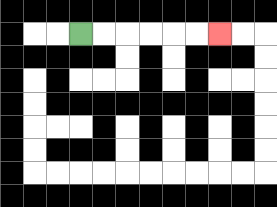{'start': '[3, 1]', 'end': '[9, 1]', 'path_directions': 'R,R,R,R,R,R', 'path_coordinates': '[[3, 1], [4, 1], [5, 1], [6, 1], [7, 1], [8, 1], [9, 1]]'}